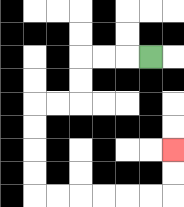{'start': '[6, 2]', 'end': '[7, 6]', 'path_directions': 'L,L,L,D,D,L,L,D,D,D,D,R,R,R,R,R,R,U,U', 'path_coordinates': '[[6, 2], [5, 2], [4, 2], [3, 2], [3, 3], [3, 4], [2, 4], [1, 4], [1, 5], [1, 6], [1, 7], [1, 8], [2, 8], [3, 8], [4, 8], [5, 8], [6, 8], [7, 8], [7, 7], [7, 6]]'}